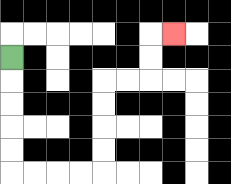{'start': '[0, 2]', 'end': '[7, 1]', 'path_directions': 'D,D,D,D,D,R,R,R,R,U,U,U,U,R,R,U,U,R', 'path_coordinates': '[[0, 2], [0, 3], [0, 4], [0, 5], [0, 6], [0, 7], [1, 7], [2, 7], [3, 7], [4, 7], [4, 6], [4, 5], [4, 4], [4, 3], [5, 3], [6, 3], [6, 2], [6, 1], [7, 1]]'}